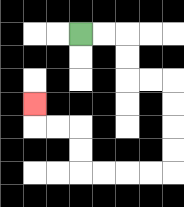{'start': '[3, 1]', 'end': '[1, 4]', 'path_directions': 'R,R,D,D,R,R,D,D,D,D,L,L,L,L,U,U,L,L,U', 'path_coordinates': '[[3, 1], [4, 1], [5, 1], [5, 2], [5, 3], [6, 3], [7, 3], [7, 4], [7, 5], [7, 6], [7, 7], [6, 7], [5, 7], [4, 7], [3, 7], [3, 6], [3, 5], [2, 5], [1, 5], [1, 4]]'}